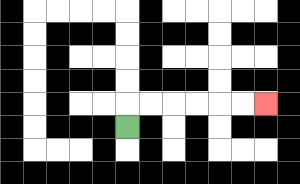{'start': '[5, 5]', 'end': '[11, 4]', 'path_directions': 'U,R,R,R,R,R,R', 'path_coordinates': '[[5, 5], [5, 4], [6, 4], [7, 4], [8, 4], [9, 4], [10, 4], [11, 4]]'}